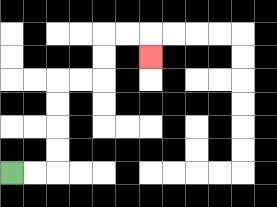{'start': '[0, 7]', 'end': '[6, 2]', 'path_directions': 'R,R,U,U,U,U,R,R,U,U,R,R,D', 'path_coordinates': '[[0, 7], [1, 7], [2, 7], [2, 6], [2, 5], [2, 4], [2, 3], [3, 3], [4, 3], [4, 2], [4, 1], [5, 1], [6, 1], [6, 2]]'}